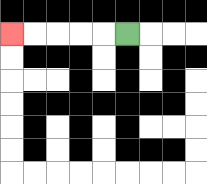{'start': '[5, 1]', 'end': '[0, 1]', 'path_directions': 'L,L,L,L,L', 'path_coordinates': '[[5, 1], [4, 1], [3, 1], [2, 1], [1, 1], [0, 1]]'}